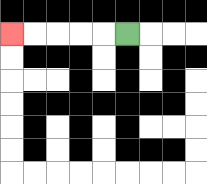{'start': '[5, 1]', 'end': '[0, 1]', 'path_directions': 'L,L,L,L,L', 'path_coordinates': '[[5, 1], [4, 1], [3, 1], [2, 1], [1, 1], [0, 1]]'}